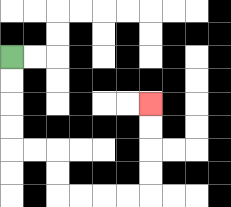{'start': '[0, 2]', 'end': '[6, 4]', 'path_directions': 'D,D,D,D,R,R,D,D,R,R,R,R,U,U,U,U', 'path_coordinates': '[[0, 2], [0, 3], [0, 4], [0, 5], [0, 6], [1, 6], [2, 6], [2, 7], [2, 8], [3, 8], [4, 8], [5, 8], [6, 8], [6, 7], [6, 6], [6, 5], [6, 4]]'}